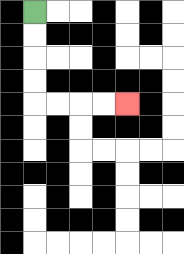{'start': '[1, 0]', 'end': '[5, 4]', 'path_directions': 'D,D,D,D,R,R,R,R', 'path_coordinates': '[[1, 0], [1, 1], [1, 2], [1, 3], [1, 4], [2, 4], [3, 4], [4, 4], [5, 4]]'}